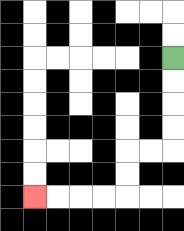{'start': '[7, 2]', 'end': '[1, 8]', 'path_directions': 'D,D,D,D,L,L,D,D,L,L,L,L', 'path_coordinates': '[[7, 2], [7, 3], [7, 4], [7, 5], [7, 6], [6, 6], [5, 6], [5, 7], [5, 8], [4, 8], [3, 8], [2, 8], [1, 8]]'}